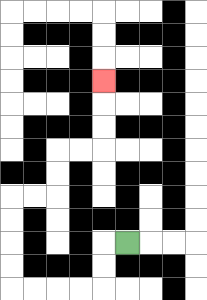{'start': '[5, 10]', 'end': '[4, 3]', 'path_directions': 'L,D,D,L,L,L,L,U,U,U,U,R,R,U,U,R,R,U,U,U', 'path_coordinates': '[[5, 10], [4, 10], [4, 11], [4, 12], [3, 12], [2, 12], [1, 12], [0, 12], [0, 11], [0, 10], [0, 9], [0, 8], [1, 8], [2, 8], [2, 7], [2, 6], [3, 6], [4, 6], [4, 5], [4, 4], [4, 3]]'}